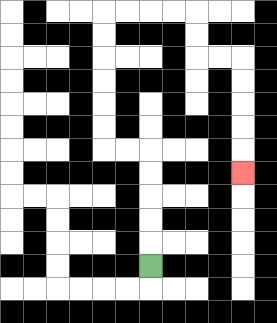{'start': '[6, 11]', 'end': '[10, 7]', 'path_directions': 'U,U,U,U,U,L,L,U,U,U,U,U,U,R,R,R,R,D,D,R,R,D,D,D,D,D', 'path_coordinates': '[[6, 11], [6, 10], [6, 9], [6, 8], [6, 7], [6, 6], [5, 6], [4, 6], [4, 5], [4, 4], [4, 3], [4, 2], [4, 1], [4, 0], [5, 0], [6, 0], [7, 0], [8, 0], [8, 1], [8, 2], [9, 2], [10, 2], [10, 3], [10, 4], [10, 5], [10, 6], [10, 7]]'}